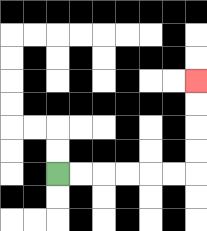{'start': '[2, 7]', 'end': '[8, 3]', 'path_directions': 'R,R,R,R,R,R,U,U,U,U', 'path_coordinates': '[[2, 7], [3, 7], [4, 7], [5, 7], [6, 7], [7, 7], [8, 7], [8, 6], [8, 5], [8, 4], [8, 3]]'}